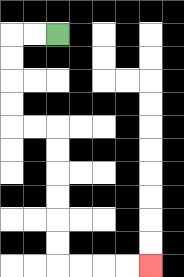{'start': '[2, 1]', 'end': '[6, 11]', 'path_directions': 'L,L,D,D,D,D,R,R,D,D,D,D,D,D,R,R,R,R', 'path_coordinates': '[[2, 1], [1, 1], [0, 1], [0, 2], [0, 3], [0, 4], [0, 5], [1, 5], [2, 5], [2, 6], [2, 7], [2, 8], [2, 9], [2, 10], [2, 11], [3, 11], [4, 11], [5, 11], [6, 11]]'}